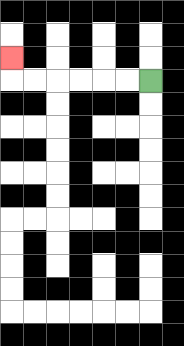{'start': '[6, 3]', 'end': '[0, 2]', 'path_directions': 'L,L,L,L,L,L,U', 'path_coordinates': '[[6, 3], [5, 3], [4, 3], [3, 3], [2, 3], [1, 3], [0, 3], [0, 2]]'}